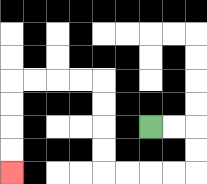{'start': '[6, 5]', 'end': '[0, 7]', 'path_directions': 'R,R,D,D,L,L,L,L,U,U,U,U,L,L,L,L,D,D,D,D', 'path_coordinates': '[[6, 5], [7, 5], [8, 5], [8, 6], [8, 7], [7, 7], [6, 7], [5, 7], [4, 7], [4, 6], [4, 5], [4, 4], [4, 3], [3, 3], [2, 3], [1, 3], [0, 3], [0, 4], [0, 5], [0, 6], [0, 7]]'}